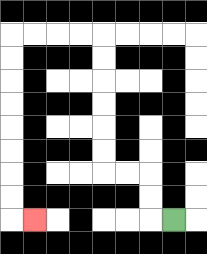{'start': '[7, 9]', 'end': '[1, 9]', 'path_directions': 'L,U,U,L,L,U,U,U,U,U,U,L,L,L,L,D,D,D,D,D,D,D,D,R', 'path_coordinates': '[[7, 9], [6, 9], [6, 8], [6, 7], [5, 7], [4, 7], [4, 6], [4, 5], [4, 4], [4, 3], [4, 2], [4, 1], [3, 1], [2, 1], [1, 1], [0, 1], [0, 2], [0, 3], [0, 4], [0, 5], [0, 6], [0, 7], [0, 8], [0, 9], [1, 9]]'}